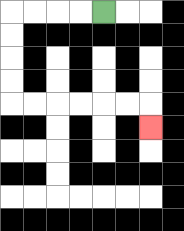{'start': '[4, 0]', 'end': '[6, 5]', 'path_directions': 'L,L,L,L,D,D,D,D,R,R,R,R,R,R,D', 'path_coordinates': '[[4, 0], [3, 0], [2, 0], [1, 0], [0, 0], [0, 1], [0, 2], [0, 3], [0, 4], [1, 4], [2, 4], [3, 4], [4, 4], [5, 4], [6, 4], [6, 5]]'}